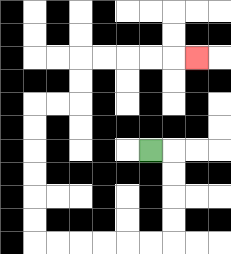{'start': '[6, 6]', 'end': '[8, 2]', 'path_directions': 'R,D,D,D,D,L,L,L,L,L,L,U,U,U,U,U,U,R,R,U,U,R,R,R,R,R', 'path_coordinates': '[[6, 6], [7, 6], [7, 7], [7, 8], [7, 9], [7, 10], [6, 10], [5, 10], [4, 10], [3, 10], [2, 10], [1, 10], [1, 9], [1, 8], [1, 7], [1, 6], [1, 5], [1, 4], [2, 4], [3, 4], [3, 3], [3, 2], [4, 2], [5, 2], [6, 2], [7, 2], [8, 2]]'}